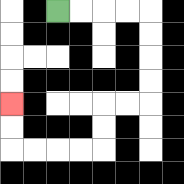{'start': '[2, 0]', 'end': '[0, 4]', 'path_directions': 'R,R,R,R,D,D,D,D,L,L,D,D,L,L,L,L,U,U', 'path_coordinates': '[[2, 0], [3, 0], [4, 0], [5, 0], [6, 0], [6, 1], [6, 2], [6, 3], [6, 4], [5, 4], [4, 4], [4, 5], [4, 6], [3, 6], [2, 6], [1, 6], [0, 6], [0, 5], [0, 4]]'}